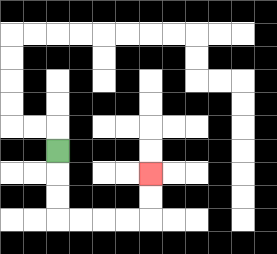{'start': '[2, 6]', 'end': '[6, 7]', 'path_directions': 'D,D,D,R,R,R,R,U,U', 'path_coordinates': '[[2, 6], [2, 7], [2, 8], [2, 9], [3, 9], [4, 9], [5, 9], [6, 9], [6, 8], [6, 7]]'}